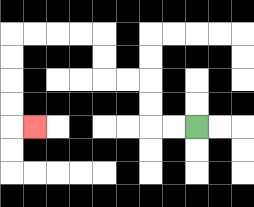{'start': '[8, 5]', 'end': '[1, 5]', 'path_directions': 'L,L,U,U,L,L,U,U,L,L,L,L,D,D,D,D,R', 'path_coordinates': '[[8, 5], [7, 5], [6, 5], [6, 4], [6, 3], [5, 3], [4, 3], [4, 2], [4, 1], [3, 1], [2, 1], [1, 1], [0, 1], [0, 2], [0, 3], [0, 4], [0, 5], [1, 5]]'}